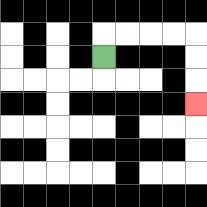{'start': '[4, 2]', 'end': '[8, 4]', 'path_directions': 'U,R,R,R,R,D,D,D', 'path_coordinates': '[[4, 2], [4, 1], [5, 1], [6, 1], [7, 1], [8, 1], [8, 2], [8, 3], [8, 4]]'}